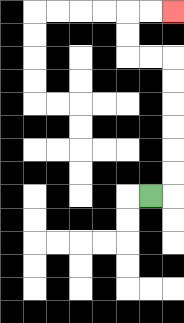{'start': '[6, 8]', 'end': '[7, 0]', 'path_directions': 'R,U,U,U,U,U,U,L,L,U,U,R,R', 'path_coordinates': '[[6, 8], [7, 8], [7, 7], [7, 6], [7, 5], [7, 4], [7, 3], [7, 2], [6, 2], [5, 2], [5, 1], [5, 0], [6, 0], [7, 0]]'}